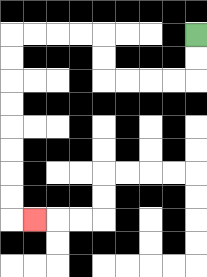{'start': '[8, 1]', 'end': '[1, 9]', 'path_directions': 'D,D,L,L,L,L,U,U,L,L,L,L,D,D,D,D,D,D,D,D,R', 'path_coordinates': '[[8, 1], [8, 2], [8, 3], [7, 3], [6, 3], [5, 3], [4, 3], [4, 2], [4, 1], [3, 1], [2, 1], [1, 1], [0, 1], [0, 2], [0, 3], [0, 4], [0, 5], [0, 6], [0, 7], [0, 8], [0, 9], [1, 9]]'}